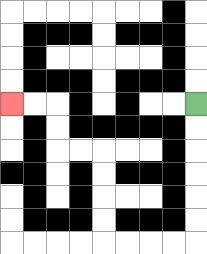{'start': '[8, 4]', 'end': '[0, 4]', 'path_directions': 'D,D,D,D,D,D,L,L,L,L,U,U,U,U,L,L,U,U,L,L', 'path_coordinates': '[[8, 4], [8, 5], [8, 6], [8, 7], [8, 8], [8, 9], [8, 10], [7, 10], [6, 10], [5, 10], [4, 10], [4, 9], [4, 8], [4, 7], [4, 6], [3, 6], [2, 6], [2, 5], [2, 4], [1, 4], [0, 4]]'}